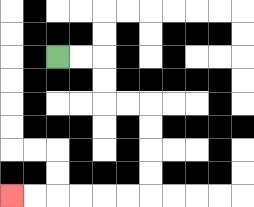{'start': '[2, 2]', 'end': '[0, 8]', 'path_directions': 'R,R,D,D,R,R,D,D,D,D,L,L,L,L,L,L', 'path_coordinates': '[[2, 2], [3, 2], [4, 2], [4, 3], [4, 4], [5, 4], [6, 4], [6, 5], [6, 6], [6, 7], [6, 8], [5, 8], [4, 8], [3, 8], [2, 8], [1, 8], [0, 8]]'}